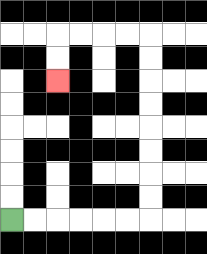{'start': '[0, 9]', 'end': '[2, 3]', 'path_directions': 'R,R,R,R,R,R,U,U,U,U,U,U,U,U,L,L,L,L,D,D', 'path_coordinates': '[[0, 9], [1, 9], [2, 9], [3, 9], [4, 9], [5, 9], [6, 9], [6, 8], [6, 7], [6, 6], [6, 5], [6, 4], [6, 3], [6, 2], [6, 1], [5, 1], [4, 1], [3, 1], [2, 1], [2, 2], [2, 3]]'}